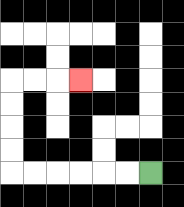{'start': '[6, 7]', 'end': '[3, 3]', 'path_directions': 'L,L,L,L,L,L,U,U,U,U,R,R,R', 'path_coordinates': '[[6, 7], [5, 7], [4, 7], [3, 7], [2, 7], [1, 7], [0, 7], [0, 6], [0, 5], [0, 4], [0, 3], [1, 3], [2, 3], [3, 3]]'}